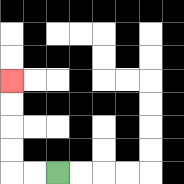{'start': '[2, 7]', 'end': '[0, 3]', 'path_directions': 'L,L,U,U,U,U', 'path_coordinates': '[[2, 7], [1, 7], [0, 7], [0, 6], [0, 5], [0, 4], [0, 3]]'}